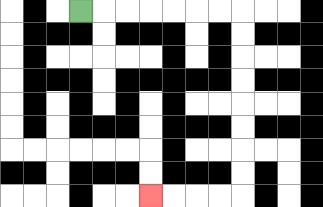{'start': '[3, 0]', 'end': '[6, 8]', 'path_directions': 'R,R,R,R,R,R,R,D,D,D,D,D,D,D,D,L,L,L,L', 'path_coordinates': '[[3, 0], [4, 0], [5, 0], [6, 0], [7, 0], [8, 0], [9, 0], [10, 0], [10, 1], [10, 2], [10, 3], [10, 4], [10, 5], [10, 6], [10, 7], [10, 8], [9, 8], [8, 8], [7, 8], [6, 8]]'}